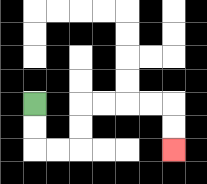{'start': '[1, 4]', 'end': '[7, 6]', 'path_directions': 'D,D,R,R,U,U,R,R,R,R,D,D', 'path_coordinates': '[[1, 4], [1, 5], [1, 6], [2, 6], [3, 6], [3, 5], [3, 4], [4, 4], [5, 4], [6, 4], [7, 4], [7, 5], [7, 6]]'}